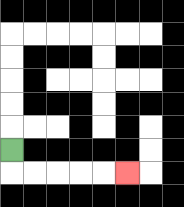{'start': '[0, 6]', 'end': '[5, 7]', 'path_directions': 'D,R,R,R,R,R', 'path_coordinates': '[[0, 6], [0, 7], [1, 7], [2, 7], [3, 7], [4, 7], [5, 7]]'}